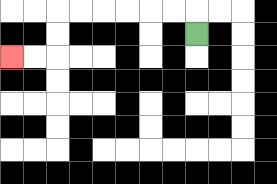{'start': '[8, 1]', 'end': '[0, 2]', 'path_directions': 'U,L,L,L,L,L,L,D,D,L,L', 'path_coordinates': '[[8, 1], [8, 0], [7, 0], [6, 0], [5, 0], [4, 0], [3, 0], [2, 0], [2, 1], [2, 2], [1, 2], [0, 2]]'}